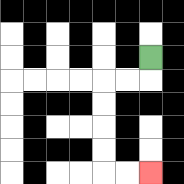{'start': '[6, 2]', 'end': '[6, 7]', 'path_directions': 'D,L,L,D,D,D,D,R,R', 'path_coordinates': '[[6, 2], [6, 3], [5, 3], [4, 3], [4, 4], [4, 5], [4, 6], [4, 7], [5, 7], [6, 7]]'}